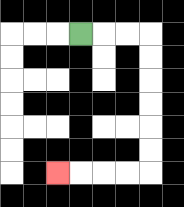{'start': '[3, 1]', 'end': '[2, 7]', 'path_directions': 'R,R,R,D,D,D,D,D,D,L,L,L,L', 'path_coordinates': '[[3, 1], [4, 1], [5, 1], [6, 1], [6, 2], [6, 3], [6, 4], [6, 5], [6, 6], [6, 7], [5, 7], [4, 7], [3, 7], [2, 7]]'}